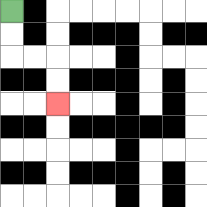{'start': '[0, 0]', 'end': '[2, 4]', 'path_directions': 'D,D,R,R,D,D', 'path_coordinates': '[[0, 0], [0, 1], [0, 2], [1, 2], [2, 2], [2, 3], [2, 4]]'}